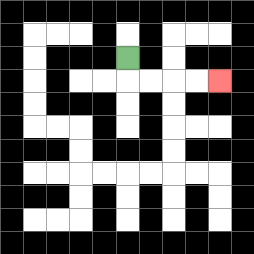{'start': '[5, 2]', 'end': '[9, 3]', 'path_directions': 'D,R,R,R,R', 'path_coordinates': '[[5, 2], [5, 3], [6, 3], [7, 3], [8, 3], [9, 3]]'}